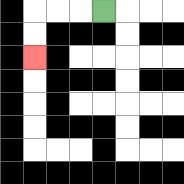{'start': '[4, 0]', 'end': '[1, 2]', 'path_directions': 'L,L,L,D,D', 'path_coordinates': '[[4, 0], [3, 0], [2, 0], [1, 0], [1, 1], [1, 2]]'}